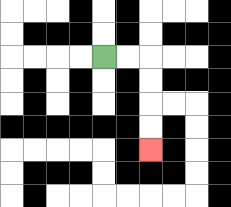{'start': '[4, 2]', 'end': '[6, 6]', 'path_directions': 'R,R,D,D,D,D', 'path_coordinates': '[[4, 2], [5, 2], [6, 2], [6, 3], [6, 4], [6, 5], [6, 6]]'}